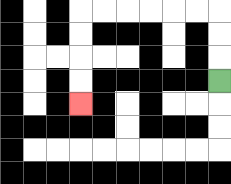{'start': '[9, 3]', 'end': '[3, 4]', 'path_directions': 'U,U,U,L,L,L,L,L,L,D,D,D,D', 'path_coordinates': '[[9, 3], [9, 2], [9, 1], [9, 0], [8, 0], [7, 0], [6, 0], [5, 0], [4, 0], [3, 0], [3, 1], [3, 2], [3, 3], [3, 4]]'}